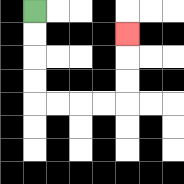{'start': '[1, 0]', 'end': '[5, 1]', 'path_directions': 'D,D,D,D,R,R,R,R,U,U,U', 'path_coordinates': '[[1, 0], [1, 1], [1, 2], [1, 3], [1, 4], [2, 4], [3, 4], [4, 4], [5, 4], [5, 3], [5, 2], [5, 1]]'}